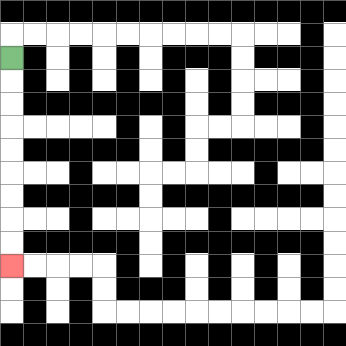{'start': '[0, 2]', 'end': '[0, 11]', 'path_directions': 'D,D,D,D,D,D,D,D,D', 'path_coordinates': '[[0, 2], [0, 3], [0, 4], [0, 5], [0, 6], [0, 7], [0, 8], [0, 9], [0, 10], [0, 11]]'}